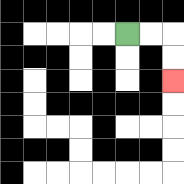{'start': '[5, 1]', 'end': '[7, 3]', 'path_directions': 'R,R,D,D', 'path_coordinates': '[[5, 1], [6, 1], [7, 1], [7, 2], [7, 3]]'}